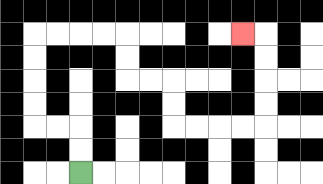{'start': '[3, 7]', 'end': '[10, 1]', 'path_directions': 'U,U,L,L,U,U,U,U,R,R,R,R,D,D,R,R,D,D,R,R,R,R,U,U,U,U,L', 'path_coordinates': '[[3, 7], [3, 6], [3, 5], [2, 5], [1, 5], [1, 4], [1, 3], [1, 2], [1, 1], [2, 1], [3, 1], [4, 1], [5, 1], [5, 2], [5, 3], [6, 3], [7, 3], [7, 4], [7, 5], [8, 5], [9, 5], [10, 5], [11, 5], [11, 4], [11, 3], [11, 2], [11, 1], [10, 1]]'}